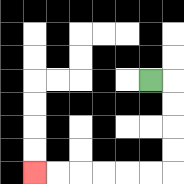{'start': '[6, 3]', 'end': '[1, 7]', 'path_directions': 'R,D,D,D,D,L,L,L,L,L,L', 'path_coordinates': '[[6, 3], [7, 3], [7, 4], [7, 5], [7, 6], [7, 7], [6, 7], [5, 7], [4, 7], [3, 7], [2, 7], [1, 7]]'}